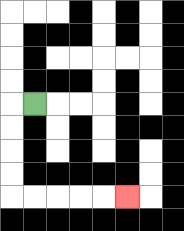{'start': '[1, 4]', 'end': '[5, 8]', 'path_directions': 'L,D,D,D,D,R,R,R,R,R', 'path_coordinates': '[[1, 4], [0, 4], [0, 5], [0, 6], [0, 7], [0, 8], [1, 8], [2, 8], [3, 8], [4, 8], [5, 8]]'}